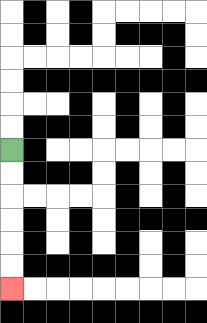{'start': '[0, 6]', 'end': '[0, 12]', 'path_directions': 'D,D,D,D,D,D', 'path_coordinates': '[[0, 6], [0, 7], [0, 8], [0, 9], [0, 10], [0, 11], [0, 12]]'}